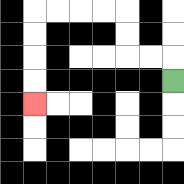{'start': '[7, 3]', 'end': '[1, 4]', 'path_directions': 'U,L,L,U,U,L,L,L,L,D,D,D,D', 'path_coordinates': '[[7, 3], [7, 2], [6, 2], [5, 2], [5, 1], [5, 0], [4, 0], [3, 0], [2, 0], [1, 0], [1, 1], [1, 2], [1, 3], [1, 4]]'}